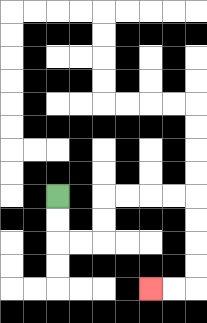{'start': '[2, 8]', 'end': '[6, 12]', 'path_directions': 'D,D,R,R,U,U,R,R,R,R,D,D,D,D,L,L', 'path_coordinates': '[[2, 8], [2, 9], [2, 10], [3, 10], [4, 10], [4, 9], [4, 8], [5, 8], [6, 8], [7, 8], [8, 8], [8, 9], [8, 10], [8, 11], [8, 12], [7, 12], [6, 12]]'}